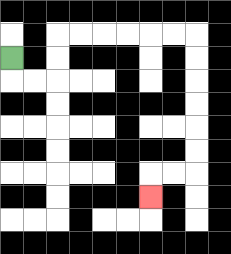{'start': '[0, 2]', 'end': '[6, 8]', 'path_directions': 'D,R,R,U,U,R,R,R,R,R,R,D,D,D,D,D,D,L,L,D', 'path_coordinates': '[[0, 2], [0, 3], [1, 3], [2, 3], [2, 2], [2, 1], [3, 1], [4, 1], [5, 1], [6, 1], [7, 1], [8, 1], [8, 2], [8, 3], [8, 4], [8, 5], [8, 6], [8, 7], [7, 7], [6, 7], [6, 8]]'}